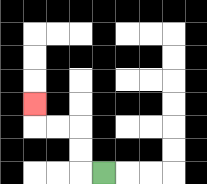{'start': '[4, 7]', 'end': '[1, 4]', 'path_directions': 'L,U,U,L,L,U', 'path_coordinates': '[[4, 7], [3, 7], [3, 6], [3, 5], [2, 5], [1, 5], [1, 4]]'}